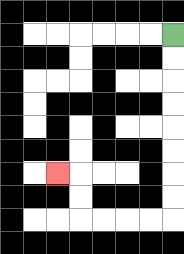{'start': '[7, 1]', 'end': '[2, 7]', 'path_directions': 'D,D,D,D,D,D,D,D,L,L,L,L,U,U,L', 'path_coordinates': '[[7, 1], [7, 2], [7, 3], [7, 4], [7, 5], [7, 6], [7, 7], [7, 8], [7, 9], [6, 9], [5, 9], [4, 9], [3, 9], [3, 8], [3, 7], [2, 7]]'}